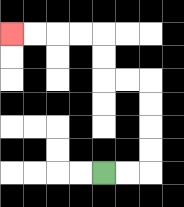{'start': '[4, 7]', 'end': '[0, 1]', 'path_directions': 'R,R,U,U,U,U,L,L,U,U,L,L,L,L', 'path_coordinates': '[[4, 7], [5, 7], [6, 7], [6, 6], [6, 5], [6, 4], [6, 3], [5, 3], [4, 3], [4, 2], [4, 1], [3, 1], [2, 1], [1, 1], [0, 1]]'}